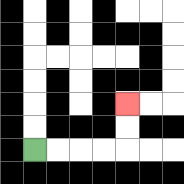{'start': '[1, 6]', 'end': '[5, 4]', 'path_directions': 'R,R,R,R,U,U', 'path_coordinates': '[[1, 6], [2, 6], [3, 6], [4, 6], [5, 6], [5, 5], [5, 4]]'}